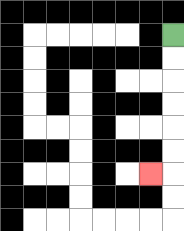{'start': '[7, 1]', 'end': '[6, 7]', 'path_directions': 'D,D,D,D,D,D,L', 'path_coordinates': '[[7, 1], [7, 2], [7, 3], [7, 4], [7, 5], [7, 6], [7, 7], [6, 7]]'}